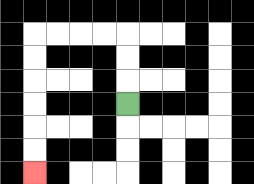{'start': '[5, 4]', 'end': '[1, 7]', 'path_directions': 'U,U,U,L,L,L,L,D,D,D,D,D,D', 'path_coordinates': '[[5, 4], [5, 3], [5, 2], [5, 1], [4, 1], [3, 1], [2, 1], [1, 1], [1, 2], [1, 3], [1, 4], [1, 5], [1, 6], [1, 7]]'}